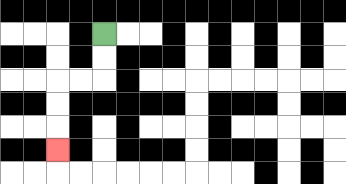{'start': '[4, 1]', 'end': '[2, 6]', 'path_directions': 'D,D,L,L,D,D,D', 'path_coordinates': '[[4, 1], [4, 2], [4, 3], [3, 3], [2, 3], [2, 4], [2, 5], [2, 6]]'}